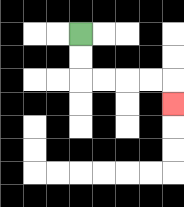{'start': '[3, 1]', 'end': '[7, 4]', 'path_directions': 'D,D,R,R,R,R,D', 'path_coordinates': '[[3, 1], [3, 2], [3, 3], [4, 3], [5, 3], [6, 3], [7, 3], [7, 4]]'}